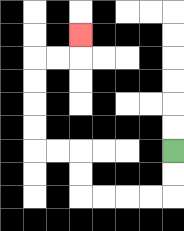{'start': '[7, 6]', 'end': '[3, 1]', 'path_directions': 'D,D,L,L,L,L,U,U,L,L,U,U,U,U,R,R,U', 'path_coordinates': '[[7, 6], [7, 7], [7, 8], [6, 8], [5, 8], [4, 8], [3, 8], [3, 7], [3, 6], [2, 6], [1, 6], [1, 5], [1, 4], [1, 3], [1, 2], [2, 2], [3, 2], [3, 1]]'}